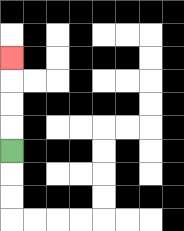{'start': '[0, 6]', 'end': '[0, 2]', 'path_directions': 'U,U,U,U', 'path_coordinates': '[[0, 6], [0, 5], [0, 4], [0, 3], [0, 2]]'}